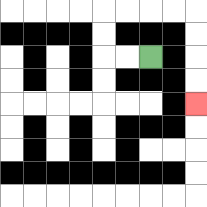{'start': '[6, 2]', 'end': '[8, 4]', 'path_directions': 'L,L,U,U,R,R,R,R,D,D,D,D', 'path_coordinates': '[[6, 2], [5, 2], [4, 2], [4, 1], [4, 0], [5, 0], [6, 0], [7, 0], [8, 0], [8, 1], [8, 2], [8, 3], [8, 4]]'}